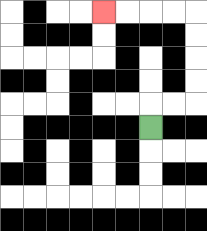{'start': '[6, 5]', 'end': '[4, 0]', 'path_directions': 'U,R,R,U,U,U,U,L,L,L,L', 'path_coordinates': '[[6, 5], [6, 4], [7, 4], [8, 4], [8, 3], [8, 2], [8, 1], [8, 0], [7, 0], [6, 0], [5, 0], [4, 0]]'}